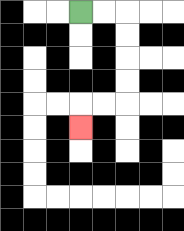{'start': '[3, 0]', 'end': '[3, 5]', 'path_directions': 'R,R,D,D,D,D,L,L,D', 'path_coordinates': '[[3, 0], [4, 0], [5, 0], [5, 1], [5, 2], [5, 3], [5, 4], [4, 4], [3, 4], [3, 5]]'}